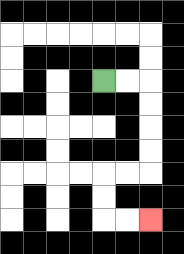{'start': '[4, 3]', 'end': '[6, 9]', 'path_directions': 'R,R,D,D,D,D,L,L,D,D,R,R', 'path_coordinates': '[[4, 3], [5, 3], [6, 3], [6, 4], [6, 5], [6, 6], [6, 7], [5, 7], [4, 7], [4, 8], [4, 9], [5, 9], [6, 9]]'}